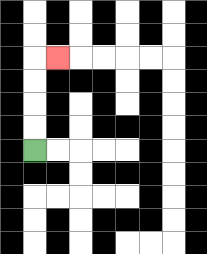{'start': '[1, 6]', 'end': '[2, 2]', 'path_directions': 'U,U,U,U,R', 'path_coordinates': '[[1, 6], [1, 5], [1, 4], [1, 3], [1, 2], [2, 2]]'}